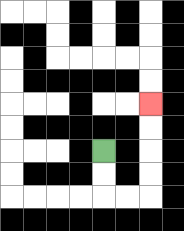{'start': '[4, 6]', 'end': '[6, 4]', 'path_directions': 'D,D,R,R,U,U,U,U', 'path_coordinates': '[[4, 6], [4, 7], [4, 8], [5, 8], [6, 8], [6, 7], [6, 6], [6, 5], [6, 4]]'}